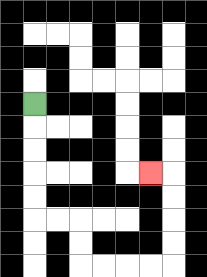{'start': '[1, 4]', 'end': '[6, 7]', 'path_directions': 'D,D,D,D,D,R,R,D,D,R,R,R,R,U,U,U,U,L', 'path_coordinates': '[[1, 4], [1, 5], [1, 6], [1, 7], [1, 8], [1, 9], [2, 9], [3, 9], [3, 10], [3, 11], [4, 11], [5, 11], [6, 11], [7, 11], [7, 10], [7, 9], [7, 8], [7, 7], [6, 7]]'}